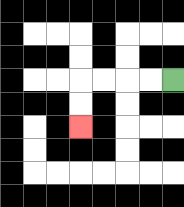{'start': '[7, 3]', 'end': '[3, 5]', 'path_directions': 'L,L,L,L,D,D', 'path_coordinates': '[[7, 3], [6, 3], [5, 3], [4, 3], [3, 3], [3, 4], [3, 5]]'}